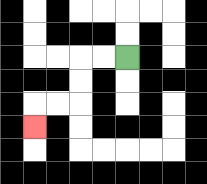{'start': '[5, 2]', 'end': '[1, 5]', 'path_directions': 'L,L,D,D,L,L,D', 'path_coordinates': '[[5, 2], [4, 2], [3, 2], [3, 3], [3, 4], [2, 4], [1, 4], [1, 5]]'}